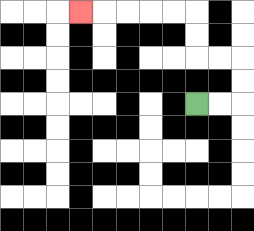{'start': '[8, 4]', 'end': '[3, 0]', 'path_directions': 'R,R,U,U,L,L,U,U,L,L,L,L,L', 'path_coordinates': '[[8, 4], [9, 4], [10, 4], [10, 3], [10, 2], [9, 2], [8, 2], [8, 1], [8, 0], [7, 0], [6, 0], [5, 0], [4, 0], [3, 0]]'}